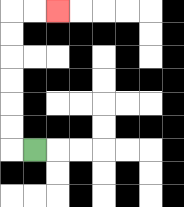{'start': '[1, 6]', 'end': '[2, 0]', 'path_directions': 'L,U,U,U,U,U,U,R,R', 'path_coordinates': '[[1, 6], [0, 6], [0, 5], [0, 4], [0, 3], [0, 2], [0, 1], [0, 0], [1, 0], [2, 0]]'}